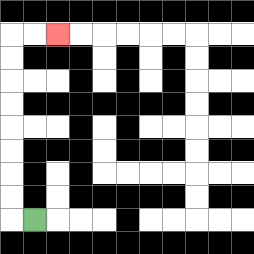{'start': '[1, 9]', 'end': '[2, 1]', 'path_directions': 'L,U,U,U,U,U,U,U,U,R,R', 'path_coordinates': '[[1, 9], [0, 9], [0, 8], [0, 7], [0, 6], [0, 5], [0, 4], [0, 3], [0, 2], [0, 1], [1, 1], [2, 1]]'}